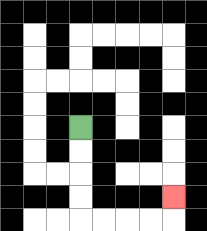{'start': '[3, 5]', 'end': '[7, 8]', 'path_directions': 'D,D,D,D,R,R,R,R,U', 'path_coordinates': '[[3, 5], [3, 6], [3, 7], [3, 8], [3, 9], [4, 9], [5, 9], [6, 9], [7, 9], [7, 8]]'}